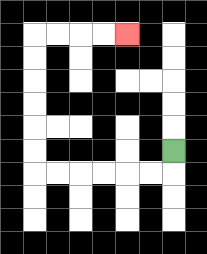{'start': '[7, 6]', 'end': '[5, 1]', 'path_directions': 'D,L,L,L,L,L,L,U,U,U,U,U,U,R,R,R,R', 'path_coordinates': '[[7, 6], [7, 7], [6, 7], [5, 7], [4, 7], [3, 7], [2, 7], [1, 7], [1, 6], [1, 5], [1, 4], [1, 3], [1, 2], [1, 1], [2, 1], [3, 1], [4, 1], [5, 1]]'}